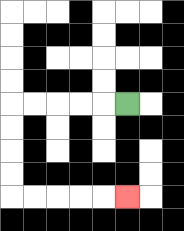{'start': '[5, 4]', 'end': '[5, 8]', 'path_directions': 'L,L,L,L,L,D,D,D,D,R,R,R,R,R', 'path_coordinates': '[[5, 4], [4, 4], [3, 4], [2, 4], [1, 4], [0, 4], [0, 5], [0, 6], [0, 7], [0, 8], [1, 8], [2, 8], [3, 8], [4, 8], [5, 8]]'}